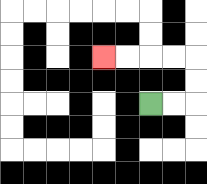{'start': '[6, 4]', 'end': '[4, 2]', 'path_directions': 'R,R,U,U,L,L,L,L', 'path_coordinates': '[[6, 4], [7, 4], [8, 4], [8, 3], [8, 2], [7, 2], [6, 2], [5, 2], [4, 2]]'}